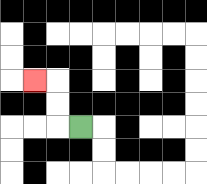{'start': '[3, 5]', 'end': '[1, 3]', 'path_directions': 'L,U,U,L', 'path_coordinates': '[[3, 5], [2, 5], [2, 4], [2, 3], [1, 3]]'}